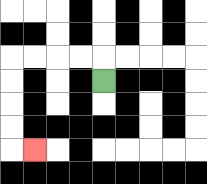{'start': '[4, 3]', 'end': '[1, 6]', 'path_directions': 'U,L,L,L,L,D,D,D,D,R', 'path_coordinates': '[[4, 3], [4, 2], [3, 2], [2, 2], [1, 2], [0, 2], [0, 3], [0, 4], [0, 5], [0, 6], [1, 6]]'}